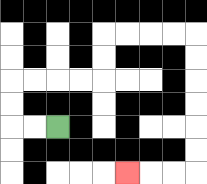{'start': '[2, 5]', 'end': '[5, 7]', 'path_directions': 'L,L,U,U,R,R,R,R,U,U,R,R,R,R,D,D,D,D,D,D,L,L,L', 'path_coordinates': '[[2, 5], [1, 5], [0, 5], [0, 4], [0, 3], [1, 3], [2, 3], [3, 3], [4, 3], [4, 2], [4, 1], [5, 1], [6, 1], [7, 1], [8, 1], [8, 2], [8, 3], [8, 4], [8, 5], [8, 6], [8, 7], [7, 7], [6, 7], [5, 7]]'}